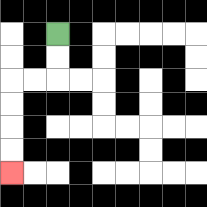{'start': '[2, 1]', 'end': '[0, 7]', 'path_directions': 'D,D,L,L,D,D,D,D', 'path_coordinates': '[[2, 1], [2, 2], [2, 3], [1, 3], [0, 3], [0, 4], [0, 5], [0, 6], [0, 7]]'}